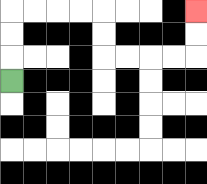{'start': '[0, 3]', 'end': '[8, 0]', 'path_directions': 'U,U,U,R,R,R,R,D,D,R,R,R,R,U,U', 'path_coordinates': '[[0, 3], [0, 2], [0, 1], [0, 0], [1, 0], [2, 0], [3, 0], [4, 0], [4, 1], [4, 2], [5, 2], [6, 2], [7, 2], [8, 2], [8, 1], [8, 0]]'}